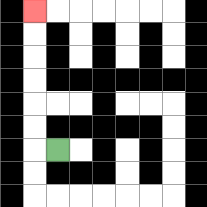{'start': '[2, 6]', 'end': '[1, 0]', 'path_directions': 'L,U,U,U,U,U,U', 'path_coordinates': '[[2, 6], [1, 6], [1, 5], [1, 4], [1, 3], [1, 2], [1, 1], [1, 0]]'}